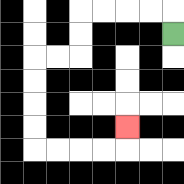{'start': '[7, 1]', 'end': '[5, 5]', 'path_directions': 'U,L,L,L,L,D,D,L,L,D,D,D,D,R,R,R,R,U', 'path_coordinates': '[[7, 1], [7, 0], [6, 0], [5, 0], [4, 0], [3, 0], [3, 1], [3, 2], [2, 2], [1, 2], [1, 3], [1, 4], [1, 5], [1, 6], [2, 6], [3, 6], [4, 6], [5, 6], [5, 5]]'}